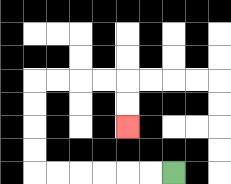{'start': '[7, 7]', 'end': '[5, 5]', 'path_directions': 'L,L,L,L,L,L,U,U,U,U,R,R,R,R,D,D', 'path_coordinates': '[[7, 7], [6, 7], [5, 7], [4, 7], [3, 7], [2, 7], [1, 7], [1, 6], [1, 5], [1, 4], [1, 3], [2, 3], [3, 3], [4, 3], [5, 3], [5, 4], [5, 5]]'}